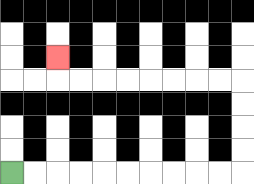{'start': '[0, 7]', 'end': '[2, 2]', 'path_directions': 'R,R,R,R,R,R,R,R,R,R,U,U,U,U,L,L,L,L,L,L,L,L,U', 'path_coordinates': '[[0, 7], [1, 7], [2, 7], [3, 7], [4, 7], [5, 7], [6, 7], [7, 7], [8, 7], [9, 7], [10, 7], [10, 6], [10, 5], [10, 4], [10, 3], [9, 3], [8, 3], [7, 3], [6, 3], [5, 3], [4, 3], [3, 3], [2, 3], [2, 2]]'}